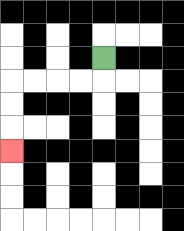{'start': '[4, 2]', 'end': '[0, 6]', 'path_directions': 'D,L,L,L,L,D,D,D', 'path_coordinates': '[[4, 2], [4, 3], [3, 3], [2, 3], [1, 3], [0, 3], [0, 4], [0, 5], [0, 6]]'}